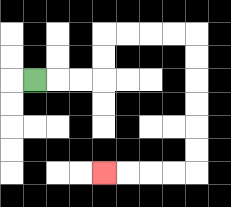{'start': '[1, 3]', 'end': '[4, 7]', 'path_directions': 'R,R,R,U,U,R,R,R,R,D,D,D,D,D,D,L,L,L,L', 'path_coordinates': '[[1, 3], [2, 3], [3, 3], [4, 3], [4, 2], [4, 1], [5, 1], [6, 1], [7, 1], [8, 1], [8, 2], [8, 3], [8, 4], [8, 5], [8, 6], [8, 7], [7, 7], [6, 7], [5, 7], [4, 7]]'}